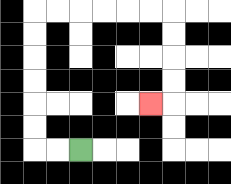{'start': '[3, 6]', 'end': '[6, 4]', 'path_directions': 'L,L,U,U,U,U,U,U,R,R,R,R,R,R,D,D,D,D,L', 'path_coordinates': '[[3, 6], [2, 6], [1, 6], [1, 5], [1, 4], [1, 3], [1, 2], [1, 1], [1, 0], [2, 0], [3, 0], [4, 0], [5, 0], [6, 0], [7, 0], [7, 1], [7, 2], [7, 3], [7, 4], [6, 4]]'}